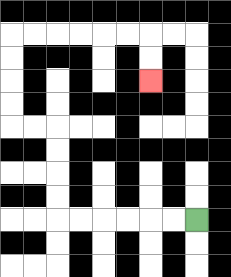{'start': '[8, 9]', 'end': '[6, 3]', 'path_directions': 'L,L,L,L,L,L,U,U,U,U,L,L,U,U,U,U,R,R,R,R,R,R,D,D', 'path_coordinates': '[[8, 9], [7, 9], [6, 9], [5, 9], [4, 9], [3, 9], [2, 9], [2, 8], [2, 7], [2, 6], [2, 5], [1, 5], [0, 5], [0, 4], [0, 3], [0, 2], [0, 1], [1, 1], [2, 1], [3, 1], [4, 1], [5, 1], [6, 1], [6, 2], [6, 3]]'}